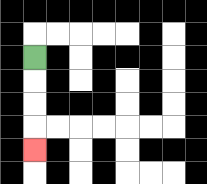{'start': '[1, 2]', 'end': '[1, 6]', 'path_directions': 'D,D,D,D', 'path_coordinates': '[[1, 2], [1, 3], [1, 4], [1, 5], [1, 6]]'}